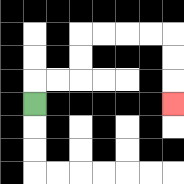{'start': '[1, 4]', 'end': '[7, 4]', 'path_directions': 'U,R,R,U,U,R,R,R,R,D,D,D', 'path_coordinates': '[[1, 4], [1, 3], [2, 3], [3, 3], [3, 2], [3, 1], [4, 1], [5, 1], [6, 1], [7, 1], [7, 2], [7, 3], [7, 4]]'}